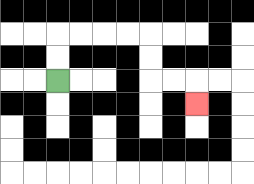{'start': '[2, 3]', 'end': '[8, 4]', 'path_directions': 'U,U,R,R,R,R,D,D,R,R,D', 'path_coordinates': '[[2, 3], [2, 2], [2, 1], [3, 1], [4, 1], [5, 1], [6, 1], [6, 2], [6, 3], [7, 3], [8, 3], [8, 4]]'}